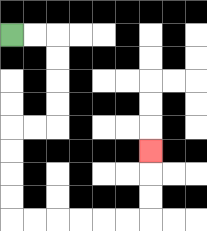{'start': '[0, 1]', 'end': '[6, 6]', 'path_directions': 'R,R,D,D,D,D,L,L,D,D,D,D,R,R,R,R,R,R,U,U,U', 'path_coordinates': '[[0, 1], [1, 1], [2, 1], [2, 2], [2, 3], [2, 4], [2, 5], [1, 5], [0, 5], [0, 6], [0, 7], [0, 8], [0, 9], [1, 9], [2, 9], [3, 9], [4, 9], [5, 9], [6, 9], [6, 8], [6, 7], [6, 6]]'}